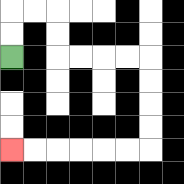{'start': '[0, 2]', 'end': '[0, 6]', 'path_directions': 'U,U,R,R,D,D,R,R,R,R,D,D,D,D,L,L,L,L,L,L', 'path_coordinates': '[[0, 2], [0, 1], [0, 0], [1, 0], [2, 0], [2, 1], [2, 2], [3, 2], [4, 2], [5, 2], [6, 2], [6, 3], [6, 4], [6, 5], [6, 6], [5, 6], [4, 6], [3, 6], [2, 6], [1, 6], [0, 6]]'}